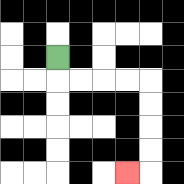{'start': '[2, 2]', 'end': '[5, 7]', 'path_directions': 'D,R,R,R,R,D,D,D,D,L', 'path_coordinates': '[[2, 2], [2, 3], [3, 3], [4, 3], [5, 3], [6, 3], [6, 4], [6, 5], [6, 6], [6, 7], [5, 7]]'}